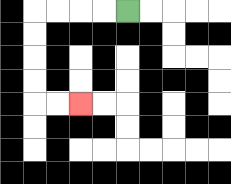{'start': '[5, 0]', 'end': '[3, 4]', 'path_directions': 'L,L,L,L,D,D,D,D,R,R', 'path_coordinates': '[[5, 0], [4, 0], [3, 0], [2, 0], [1, 0], [1, 1], [1, 2], [1, 3], [1, 4], [2, 4], [3, 4]]'}